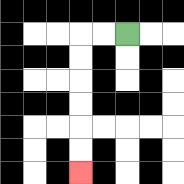{'start': '[5, 1]', 'end': '[3, 7]', 'path_directions': 'L,L,D,D,D,D,D,D', 'path_coordinates': '[[5, 1], [4, 1], [3, 1], [3, 2], [3, 3], [3, 4], [3, 5], [3, 6], [3, 7]]'}